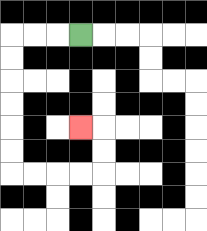{'start': '[3, 1]', 'end': '[3, 5]', 'path_directions': 'L,L,L,D,D,D,D,D,D,R,R,R,R,U,U,L', 'path_coordinates': '[[3, 1], [2, 1], [1, 1], [0, 1], [0, 2], [0, 3], [0, 4], [0, 5], [0, 6], [0, 7], [1, 7], [2, 7], [3, 7], [4, 7], [4, 6], [4, 5], [3, 5]]'}